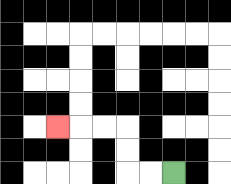{'start': '[7, 7]', 'end': '[2, 5]', 'path_directions': 'L,L,U,U,L,L,L', 'path_coordinates': '[[7, 7], [6, 7], [5, 7], [5, 6], [5, 5], [4, 5], [3, 5], [2, 5]]'}